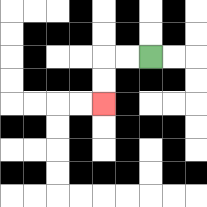{'start': '[6, 2]', 'end': '[4, 4]', 'path_directions': 'L,L,D,D', 'path_coordinates': '[[6, 2], [5, 2], [4, 2], [4, 3], [4, 4]]'}